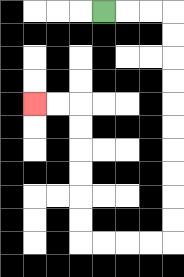{'start': '[4, 0]', 'end': '[1, 4]', 'path_directions': 'R,R,R,D,D,D,D,D,D,D,D,D,D,L,L,L,L,U,U,U,U,U,U,L,L', 'path_coordinates': '[[4, 0], [5, 0], [6, 0], [7, 0], [7, 1], [7, 2], [7, 3], [7, 4], [7, 5], [7, 6], [7, 7], [7, 8], [7, 9], [7, 10], [6, 10], [5, 10], [4, 10], [3, 10], [3, 9], [3, 8], [3, 7], [3, 6], [3, 5], [3, 4], [2, 4], [1, 4]]'}